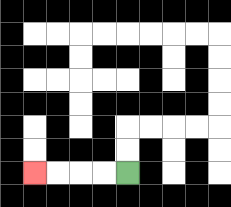{'start': '[5, 7]', 'end': '[1, 7]', 'path_directions': 'L,L,L,L', 'path_coordinates': '[[5, 7], [4, 7], [3, 7], [2, 7], [1, 7]]'}